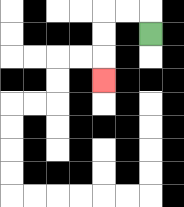{'start': '[6, 1]', 'end': '[4, 3]', 'path_directions': 'U,L,L,D,D,D', 'path_coordinates': '[[6, 1], [6, 0], [5, 0], [4, 0], [4, 1], [4, 2], [4, 3]]'}